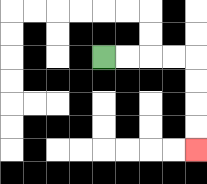{'start': '[4, 2]', 'end': '[8, 6]', 'path_directions': 'R,R,R,R,D,D,D,D', 'path_coordinates': '[[4, 2], [5, 2], [6, 2], [7, 2], [8, 2], [8, 3], [8, 4], [8, 5], [8, 6]]'}